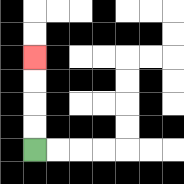{'start': '[1, 6]', 'end': '[1, 2]', 'path_directions': 'U,U,U,U', 'path_coordinates': '[[1, 6], [1, 5], [1, 4], [1, 3], [1, 2]]'}